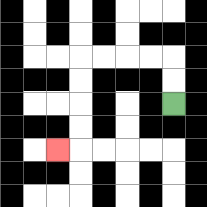{'start': '[7, 4]', 'end': '[2, 6]', 'path_directions': 'U,U,L,L,L,L,D,D,D,D,L', 'path_coordinates': '[[7, 4], [7, 3], [7, 2], [6, 2], [5, 2], [4, 2], [3, 2], [3, 3], [3, 4], [3, 5], [3, 6], [2, 6]]'}